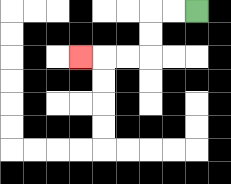{'start': '[8, 0]', 'end': '[3, 2]', 'path_directions': 'L,L,D,D,L,L,L', 'path_coordinates': '[[8, 0], [7, 0], [6, 0], [6, 1], [6, 2], [5, 2], [4, 2], [3, 2]]'}